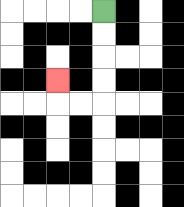{'start': '[4, 0]', 'end': '[2, 3]', 'path_directions': 'D,D,D,D,L,L,U', 'path_coordinates': '[[4, 0], [4, 1], [4, 2], [4, 3], [4, 4], [3, 4], [2, 4], [2, 3]]'}